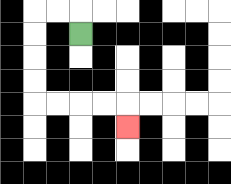{'start': '[3, 1]', 'end': '[5, 5]', 'path_directions': 'U,L,L,D,D,D,D,R,R,R,R,D', 'path_coordinates': '[[3, 1], [3, 0], [2, 0], [1, 0], [1, 1], [1, 2], [1, 3], [1, 4], [2, 4], [3, 4], [4, 4], [5, 4], [5, 5]]'}